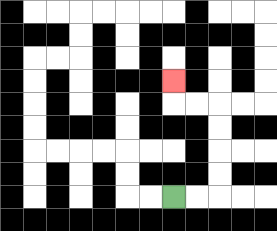{'start': '[7, 8]', 'end': '[7, 3]', 'path_directions': 'R,R,U,U,U,U,L,L,U', 'path_coordinates': '[[7, 8], [8, 8], [9, 8], [9, 7], [9, 6], [9, 5], [9, 4], [8, 4], [7, 4], [7, 3]]'}